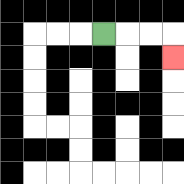{'start': '[4, 1]', 'end': '[7, 2]', 'path_directions': 'R,R,R,D', 'path_coordinates': '[[4, 1], [5, 1], [6, 1], [7, 1], [7, 2]]'}